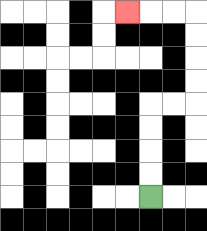{'start': '[6, 8]', 'end': '[5, 0]', 'path_directions': 'U,U,U,U,R,R,U,U,U,U,L,L,L', 'path_coordinates': '[[6, 8], [6, 7], [6, 6], [6, 5], [6, 4], [7, 4], [8, 4], [8, 3], [8, 2], [8, 1], [8, 0], [7, 0], [6, 0], [5, 0]]'}